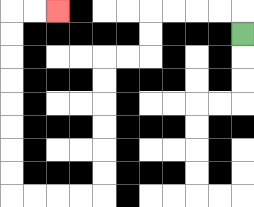{'start': '[10, 1]', 'end': '[2, 0]', 'path_directions': 'U,L,L,L,L,D,D,L,L,D,D,D,D,D,D,L,L,L,L,U,U,U,U,U,U,U,U,R,R', 'path_coordinates': '[[10, 1], [10, 0], [9, 0], [8, 0], [7, 0], [6, 0], [6, 1], [6, 2], [5, 2], [4, 2], [4, 3], [4, 4], [4, 5], [4, 6], [4, 7], [4, 8], [3, 8], [2, 8], [1, 8], [0, 8], [0, 7], [0, 6], [0, 5], [0, 4], [0, 3], [0, 2], [0, 1], [0, 0], [1, 0], [2, 0]]'}